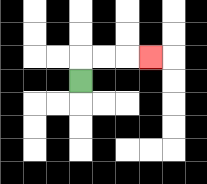{'start': '[3, 3]', 'end': '[6, 2]', 'path_directions': 'U,R,R,R', 'path_coordinates': '[[3, 3], [3, 2], [4, 2], [5, 2], [6, 2]]'}